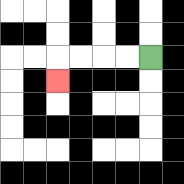{'start': '[6, 2]', 'end': '[2, 3]', 'path_directions': 'L,L,L,L,D', 'path_coordinates': '[[6, 2], [5, 2], [4, 2], [3, 2], [2, 2], [2, 3]]'}